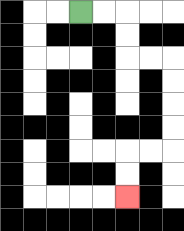{'start': '[3, 0]', 'end': '[5, 8]', 'path_directions': 'R,R,D,D,R,R,D,D,D,D,L,L,D,D', 'path_coordinates': '[[3, 0], [4, 0], [5, 0], [5, 1], [5, 2], [6, 2], [7, 2], [7, 3], [7, 4], [7, 5], [7, 6], [6, 6], [5, 6], [5, 7], [5, 8]]'}